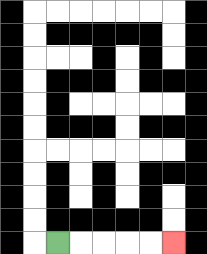{'start': '[2, 10]', 'end': '[7, 10]', 'path_directions': 'R,R,R,R,R', 'path_coordinates': '[[2, 10], [3, 10], [4, 10], [5, 10], [6, 10], [7, 10]]'}